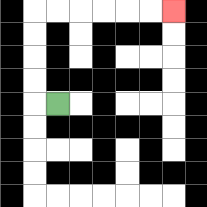{'start': '[2, 4]', 'end': '[7, 0]', 'path_directions': 'L,U,U,U,U,R,R,R,R,R,R', 'path_coordinates': '[[2, 4], [1, 4], [1, 3], [1, 2], [1, 1], [1, 0], [2, 0], [3, 0], [4, 0], [5, 0], [6, 0], [7, 0]]'}